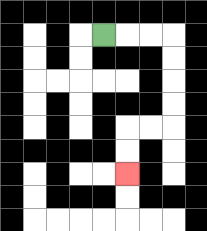{'start': '[4, 1]', 'end': '[5, 7]', 'path_directions': 'R,R,R,D,D,D,D,L,L,D,D', 'path_coordinates': '[[4, 1], [5, 1], [6, 1], [7, 1], [7, 2], [7, 3], [7, 4], [7, 5], [6, 5], [5, 5], [5, 6], [5, 7]]'}